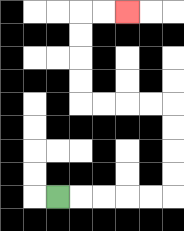{'start': '[2, 8]', 'end': '[5, 0]', 'path_directions': 'R,R,R,R,R,U,U,U,U,L,L,L,L,U,U,U,U,R,R', 'path_coordinates': '[[2, 8], [3, 8], [4, 8], [5, 8], [6, 8], [7, 8], [7, 7], [7, 6], [7, 5], [7, 4], [6, 4], [5, 4], [4, 4], [3, 4], [3, 3], [3, 2], [3, 1], [3, 0], [4, 0], [5, 0]]'}